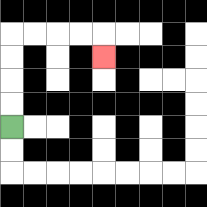{'start': '[0, 5]', 'end': '[4, 2]', 'path_directions': 'U,U,U,U,R,R,R,R,D', 'path_coordinates': '[[0, 5], [0, 4], [0, 3], [0, 2], [0, 1], [1, 1], [2, 1], [3, 1], [4, 1], [4, 2]]'}